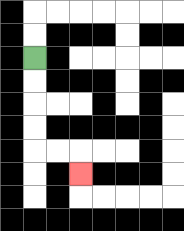{'start': '[1, 2]', 'end': '[3, 7]', 'path_directions': 'D,D,D,D,R,R,D', 'path_coordinates': '[[1, 2], [1, 3], [1, 4], [1, 5], [1, 6], [2, 6], [3, 6], [3, 7]]'}